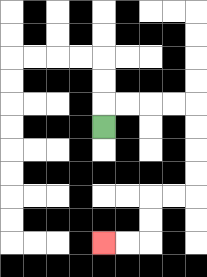{'start': '[4, 5]', 'end': '[4, 10]', 'path_directions': 'U,R,R,R,R,D,D,D,D,L,L,D,D,L,L', 'path_coordinates': '[[4, 5], [4, 4], [5, 4], [6, 4], [7, 4], [8, 4], [8, 5], [8, 6], [8, 7], [8, 8], [7, 8], [6, 8], [6, 9], [6, 10], [5, 10], [4, 10]]'}